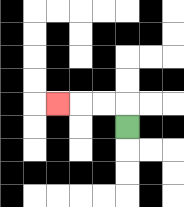{'start': '[5, 5]', 'end': '[2, 4]', 'path_directions': 'U,L,L,L', 'path_coordinates': '[[5, 5], [5, 4], [4, 4], [3, 4], [2, 4]]'}